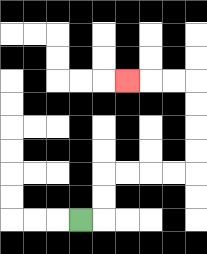{'start': '[3, 9]', 'end': '[5, 3]', 'path_directions': 'R,U,U,R,R,R,R,U,U,U,U,L,L,L', 'path_coordinates': '[[3, 9], [4, 9], [4, 8], [4, 7], [5, 7], [6, 7], [7, 7], [8, 7], [8, 6], [8, 5], [8, 4], [8, 3], [7, 3], [6, 3], [5, 3]]'}